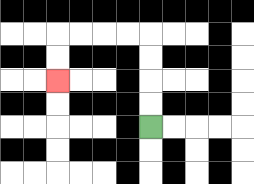{'start': '[6, 5]', 'end': '[2, 3]', 'path_directions': 'U,U,U,U,L,L,L,L,D,D', 'path_coordinates': '[[6, 5], [6, 4], [6, 3], [6, 2], [6, 1], [5, 1], [4, 1], [3, 1], [2, 1], [2, 2], [2, 3]]'}